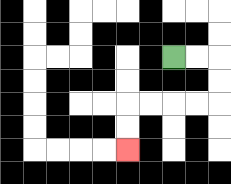{'start': '[7, 2]', 'end': '[5, 6]', 'path_directions': 'R,R,D,D,L,L,L,L,D,D', 'path_coordinates': '[[7, 2], [8, 2], [9, 2], [9, 3], [9, 4], [8, 4], [7, 4], [6, 4], [5, 4], [5, 5], [5, 6]]'}